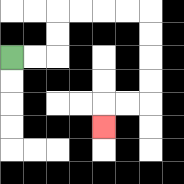{'start': '[0, 2]', 'end': '[4, 5]', 'path_directions': 'R,R,U,U,R,R,R,R,D,D,D,D,L,L,D', 'path_coordinates': '[[0, 2], [1, 2], [2, 2], [2, 1], [2, 0], [3, 0], [4, 0], [5, 0], [6, 0], [6, 1], [6, 2], [6, 3], [6, 4], [5, 4], [4, 4], [4, 5]]'}